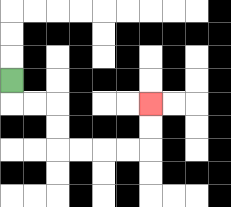{'start': '[0, 3]', 'end': '[6, 4]', 'path_directions': 'D,R,R,D,D,R,R,R,R,U,U', 'path_coordinates': '[[0, 3], [0, 4], [1, 4], [2, 4], [2, 5], [2, 6], [3, 6], [4, 6], [5, 6], [6, 6], [6, 5], [6, 4]]'}